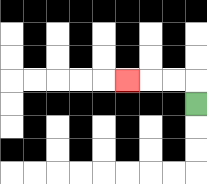{'start': '[8, 4]', 'end': '[5, 3]', 'path_directions': 'U,L,L,L', 'path_coordinates': '[[8, 4], [8, 3], [7, 3], [6, 3], [5, 3]]'}